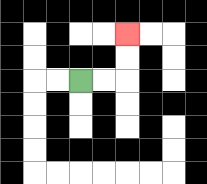{'start': '[3, 3]', 'end': '[5, 1]', 'path_directions': 'R,R,U,U', 'path_coordinates': '[[3, 3], [4, 3], [5, 3], [5, 2], [5, 1]]'}